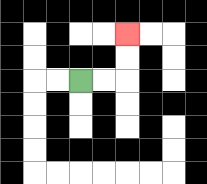{'start': '[3, 3]', 'end': '[5, 1]', 'path_directions': 'R,R,U,U', 'path_coordinates': '[[3, 3], [4, 3], [5, 3], [5, 2], [5, 1]]'}